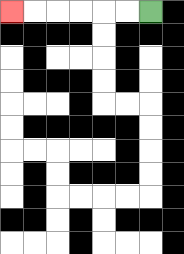{'start': '[6, 0]', 'end': '[0, 0]', 'path_directions': 'L,L,L,L,L,L', 'path_coordinates': '[[6, 0], [5, 0], [4, 0], [3, 0], [2, 0], [1, 0], [0, 0]]'}